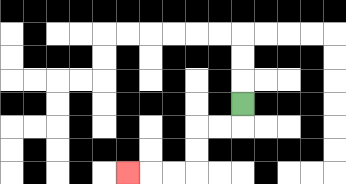{'start': '[10, 4]', 'end': '[5, 7]', 'path_directions': 'D,L,L,D,D,L,L,L', 'path_coordinates': '[[10, 4], [10, 5], [9, 5], [8, 5], [8, 6], [8, 7], [7, 7], [6, 7], [5, 7]]'}